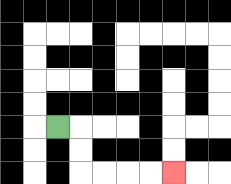{'start': '[2, 5]', 'end': '[7, 7]', 'path_directions': 'R,D,D,R,R,R,R', 'path_coordinates': '[[2, 5], [3, 5], [3, 6], [3, 7], [4, 7], [5, 7], [6, 7], [7, 7]]'}